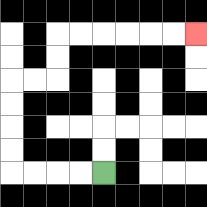{'start': '[4, 7]', 'end': '[8, 1]', 'path_directions': 'L,L,L,L,U,U,U,U,R,R,U,U,R,R,R,R,R,R', 'path_coordinates': '[[4, 7], [3, 7], [2, 7], [1, 7], [0, 7], [0, 6], [0, 5], [0, 4], [0, 3], [1, 3], [2, 3], [2, 2], [2, 1], [3, 1], [4, 1], [5, 1], [6, 1], [7, 1], [8, 1]]'}